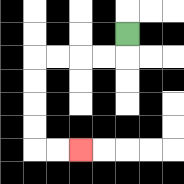{'start': '[5, 1]', 'end': '[3, 6]', 'path_directions': 'D,L,L,L,L,D,D,D,D,R,R', 'path_coordinates': '[[5, 1], [5, 2], [4, 2], [3, 2], [2, 2], [1, 2], [1, 3], [1, 4], [1, 5], [1, 6], [2, 6], [3, 6]]'}